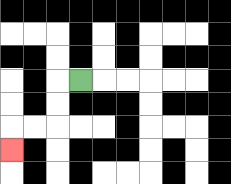{'start': '[3, 3]', 'end': '[0, 6]', 'path_directions': 'L,D,D,L,L,D', 'path_coordinates': '[[3, 3], [2, 3], [2, 4], [2, 5], [1, 5], [0, 5], [0, 6]]'}